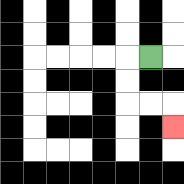{'start': '[6, 2]', 'end': '[7, 5]', 'path_directions': 'L,D,D,R,R,D', 'path_coordinates': '[[6, 2], [5, 2], [5, 3], [5, 4], [6, 4], [7, 4], [7, 5]]'}